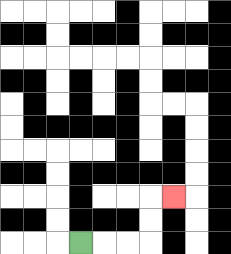{'start': '[3, 10]', 'end': '[7, 8]', 'path_directions': 'R,R,R,U,U,R', 'path_coordinates': '[[3, 10], [4, 10], [5, 10], [6, 10], [6, 9], [6, 8], [7, 8]]'}